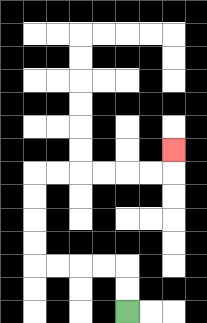{'start': '[5, 13]', 'end': '[7, 6]', 'path_directions': 'U,U,L,L,L,L,U,U,U,U,R,R,R,R,R,R,U', 'path_coordinates': '[[5, 13], [5, 12], [5, 11], [4, 11], [3, 11], [2, 11], [1, 11], [1, 10], [1, 9], [1, 8], [1, 7], [2, 7], [3, 7], [4, 7], [5, 7], [6, 7], [7, 7], [7, 6]]'}